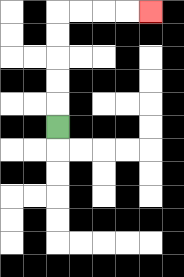{'start': '[2, 5]', 'end': '[6, 0]', 'path_directions': 'U,U,U,U,U,R,R,R,R', 'path_coordinates': '[[2, 5], [2, 4], [2, 3], [2, 2], [2, 1], [2, 0], [3, 0], [4, 0], [5, 0], [6, 0]]'}